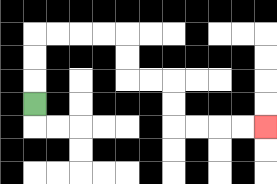{'start': '[1, 4]', 'end': '[11, 5]', 'path_directions': 'U,U,U,R,R,R,R,D,D,R,R,D,D,R,R,R,R', 'path_coordinates': '[[1, 4], [1, 3], [1, 2], [1, 1], [2, 1], [3, 1], [4, 1], [5, 1], [5, 2], [5, 3], [6, 3], [7, 3], [7, 4], [7, 5], [8, 5], [9, 5], [10, 5], [11, 5]]'}